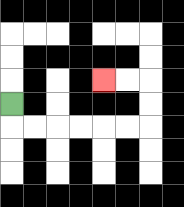{'start': '[0, 4]', 'end': '[4, 3]', 'path_directions': 'D,R,R,R,R,R,R,U,U,L,L', 'path_coordinates': '[[0, 4], [0, 5], [1, 5], [2, 5], [3, 5], [4, 5], [5, 5], [6, 5], [6, 4], [6, 3], [5, 3], [4, 3]]'}